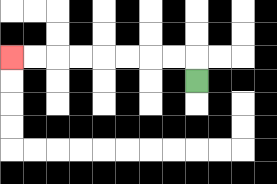{'start': '[8, 3]', 'end': '[0, 2]', 'path_directions': 'U,L,L,L,L,L,L,L,L', 'path_coordinates': '[[8, 3], [8, 2], [7, 2], [6, 2], [5, 2], [4, 2], [3, 2], [2, 2], [1, 2], [0, 2]]'}